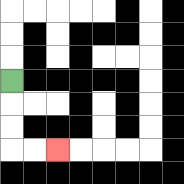{'start': '[0, 3]', 'end': '[2, 6]', 'path_directions': 'D,D,D,R,R', 'path_coordinates': '[[0, 3], [0, 4], [0, 5], [0, 6], [1, 6], [2, 6]]'}